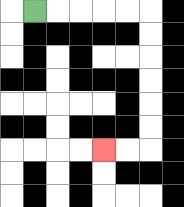{'start': '[1, 0]', 'end': '[4, 6]', 'path_directions': 'R,R,R,R,R,D,D,D,D,D,D,L,L', 'path_coordinates': '[[1, 0], [2, 0], [3, 0], [4, 0], [5, 0], [6, 0], [6, 1], [6, 2], [6, 3], [6, 4], [6, 5], [6, 6], [5, 6], [4, 6]]'}